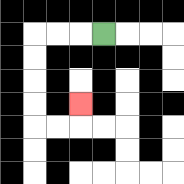{'start': '[4, 1]', 'end': '[3, 4]', 'path_directions': 'L,L,L,D,D,D,D,R,R,U', 'path_coordinates': '[[4, 1], [3, 1], [2, 1], [1, 1], [1, 2], [1, 3], [1, 4], [1, 5], [2, 5], [3, 5], [3, 4]]'}